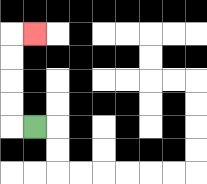{'start': '[1, 5]', 'end': '[1, 1]', 'path_directions': 'L,U,U,U,U,R', 'path_coordinates': '[[1, 5], [0, 5], [0, 4], [0, 3], [0, 2], [0, 1], [1, 1]]'}